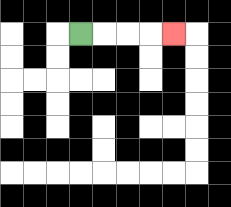{'start': '[3, 1]', 'end': '[7, 1]', 'path_directions': 'R,R,R,R', 'path_coordinates': '[[3, 1], [4, 1], [5, 1], [6, 1], [7, 1]]'}